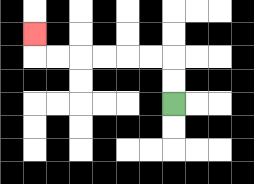{'start': '[7, 4]', 'end': '[1, 1]', 'path_directions': 'U,U,L,L,L,L,L,L,U', 'path_coordinates': '[[7, 4], [7, 3], [7, 2], [6, 2], [5, 2], [4, 2], [3, 2], [2, 2], [1, 2], [1, 1]]'}